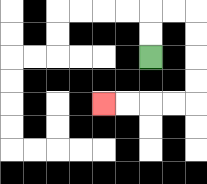{'start': '[6, 2]', 'end': '[4, 4]', 'path_directions': 'U,U,R,R,D,D,D,D,L,L,L,L', 'path_coordinates': '[[6, 2], [6, 1], [6, 0], [7, 0], [8, 0], [8, 1], [8, 2], [8, 3], [8, 4], [7, 4], [6, 4], [5, 4], [4, 4]]'}